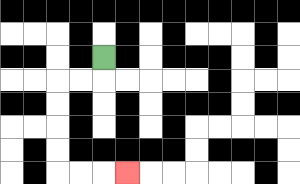{'start': '[4, 2]', 'end': '[5, 7]', 'path_directions': 'D,L,L,D,D,D,D,R,R,R', 'path_coordinates': '[[4, 2], [4, 3], [3, 3], [2, 3], [2, 4], [2, 5], [2, 6], [2, 7], [3, 7], [4, 7], [5, 7]]'}